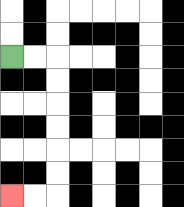{'start': '[0, 2]', 'end': '[0, 8]', 'path_directions': 'R,R,D,D,D,D,D,D,L,L', 'path_coordinates': '[[0, 2], [1, 2], [2, 2], [2, 3], [2, 4], [2, 5], [2, 6], [2, 7], [2, 8], [1, 8], [0, 8]]'}